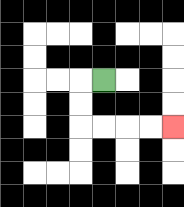{'start': '[4, 3]', 'end': '[7, 5]', 'path_directions': 'L,D,D,R,R,R,R', 'path_coordinates': '[[4, 3], [3, 3], [3, 4], [3, 5], [4, 5], [5, 5], [6, 5], [7, 5]]'}